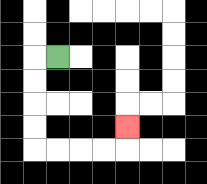{'start': '[2, 2]', 'end': '[5, 5]', 'path_directions': 'L,D,D,D,D,R,R,R,R,U', 'path_coordinates': '[[2, 2], [1, 2], [1, 3], [1, 4], [1, 5], [1, 6], [2, 6], [3, 6], [4, 6], [5, 6], [5, 5]]'}